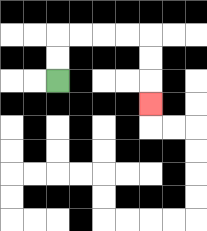{'start': '[2, 3]', 'end': '[6, 4]', 'path_directions': 'U,U,R,R,R,R,D,D,D', 'path_coordinates': '[[2, 3], [2, 2], [2, 1], [3, 1], [4, 1], [5, 1], [6, 1], [6, 2], [6, 3], [6, 4]]'}